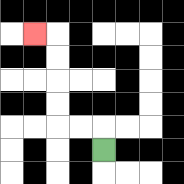{'start': '[4, 6]', 'end': '[1, 1]', 'path_directions': 'U,L,L,U,U,U,U,L', 'path_coordinates': '[[4, 6], [4, 5], [3, 5], [2, 5], [2, 4], [2, 3], [2, 2], [2, 1], [1, 1]]'}